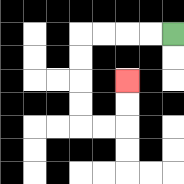{'start': '[7, 1]', 'end': '[5, 3]', 'path_directions': 'L,L,L,L,D,D,D,D,R,R,U,U', 'path_coordinates': '[[7, 1], [6, 1], [5, 1], [4, 1], [3, 1], [3, 2], [3, 3], [3, 4], [3, 5], [4, 5], [5, 5], [5, 4], [5, 3]]'}